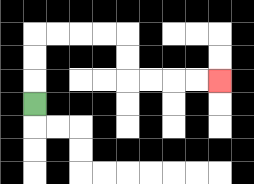{'start': '[1, 4]', 'end': '[9, 3]', 'path_directions': 'U,U,U,R,R,R,R,D,D,R,R,R,R', 'path_coordinates': '[[1, 4], [1, 3], [1, 2], [1, 1], [2, 1], [3, 1], [4, 1], [5, 1], [5, 2], [5, 3], [6, 3], [7, 3], [8, 3], [9, 3]]'}